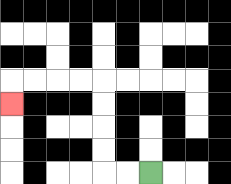{'start': '[6, 7]', 'end': '[0, 4]', 'path_directions': 'L,L,U,U,U,U,L,L,L,L,D', 'path_coordinates': '[[6, 7], [5, 7], [4, 7], [4, 6], [4, 5], [4, 4], [4, 3], [3, 3], [2, 3], [1, 3], [0, 3], [0, 4]]'}